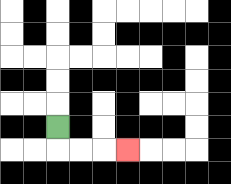{'start': '[2, 5]', 'end': '[5, 6]', 'path_directions': 'D,R,R,R', 'path_coordinates': '[[2, 5], [2, 6], [3, 6], [4, 6], [5, 6]]'}